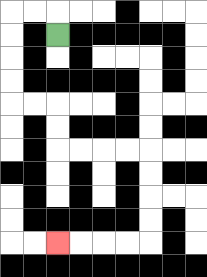{'start': '[2, 1]', 'end': '[2, 10]', 'path_directions': 'U,L,L,D,D,D,D,R,R,D,D,R,R,R,R,D,D,D,D,L,L,L,L', 'path_coordinates': '[[2, 1], [2, 0], [1, 0], [0, 0], [0, 1], [0, 2], [0, 3], [0, 4], [1, 4], [2, 4], [2, 5], [2, 6], [3, 6], [4, 6], [5, 6], [6, 6], [6, 7], [6, 8], [6, 9], [6, 10], [5, 10], [4, 10], [3, 10], [2, 10]]'}